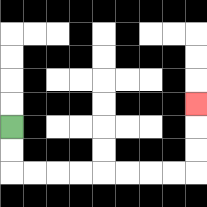{'start': '[0, 5]', 'end': '[8, 4]', 'path_directions': 'D,D,R,R,R,R,R,R,R,R,U,U,U', 'path_coordinates': '[[0, 5], [0, 6], [0, 7], [1, 7], [2, 7], [3, 7], [4, 7], [5, 7], [6, 7], [7, 7], [8, 7], [8, 6], [8, 5], [8, 4]]'}